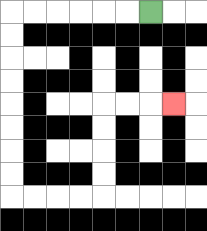{'start': '[6, 0]', 'end': '[7, 4]', 'path_directions': 'L,L,L,L,L,L,D,D,D,D,D,D,D,D,R,R,R,R,U,U,U,U,R,R,R', 'path_coordinates': '[[6, 0], [5, 0], [4, 0], [3, 0], [2, 0], [1, 0], [0, 0], [0, 1], [0, 2], [0, 3], [0, 4], [0, 5], [0, 6], [0, 7], [0, 8], [1, 8], [2, 8], [3, 8], [4, 8], [4, 7], [4, 6], [4, 5], [4, 4], [5, 4], [6, 4], [7, 4]]'}